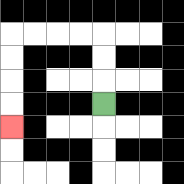{'start': '[4, 4]', 'end': '[0, 5]', 'path_directions': 'U,U,U,L,L,L,L,D,D,D,D', 'path_coordinates': '[[4, 4], [4, 3], [4, 2], [4, 1], [3, 1], [2, 1], [1, 1], [0, 1], [0, 2], [0, 3], [0, 4], [0, 5]]'}